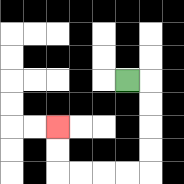{'start': '[5, 3]', 'end': '[2, 5]', 'path_directions': 'R,D,D,D,D,L,L,L,L,U,U', 'path_coordinates': '[[5, 3], [6, 3], [6, 4], [6, 5], [6, 6], [6, 7], [5, 7], [4, 7], [3, 7], [2, 7], [2, 6], [2, 5]]'}